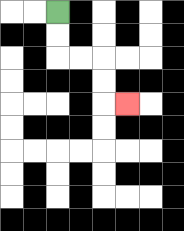{'start': '[2, 0]', 'end': '[5, 4]', 'path_directions': 'D,D,R,R,D,D,R', 'path_coordinates': '[[2, 0], [2, 1], [2, 2], [3, 2], [4, 2], [4, 3], [4, 4], [5, 4]]'}